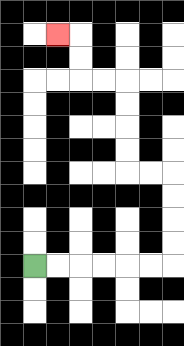{'start': '[1, 11]', 'end': '[2, 1]', 'path_directions': 'R,R,R,R,R,R,U,U,U,U,L,L,U,U,U,U,L,L,U,U,L', 'path_coordinates': '[[1, 11], [2, 11], [3, 11], [4, 11], [5, 11], [6, 11], [7, 11], [7, 10], [7, 9], [7, 8], [7, 7], [6, 7], [5, 7], [5, 6], [5, 5], [5, 4], [5, 3], [4, 3], [3, 3], [3, 2], [3, 1], [2, 1]]'}